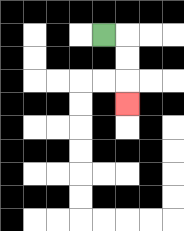{'start': '[4, 1]', 'end': '[5, 4]', 'path_directions': 'R,D,D,D', 'path_coordinates': '[[4, 1], [5, 1], [5, 2], [5, 3], [5, 4]]'}